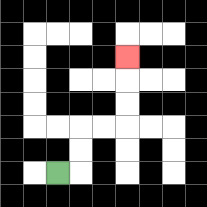{'start': '[2, 7]', 'end': '[5, 2]', 'path_directions': 'R,U,U,R,R,U,U,U', 'path_coordinates': '[[2, 7], [3, 7], [3, 6], [3, 5], [4, 5], [5, 5], [5, 4], [5, 3], [5, 2]]'}